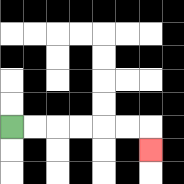{'start': '[0, 5]', 'end': '[6, 6]', 'path_directions': 'R,R,R,R,R,R,D', 'path_coordinates': '[[0, 5], [1, 5], [2, 5], [3, 5], [4, 5], [5, 5], [6, 5], [6, 6]]'}